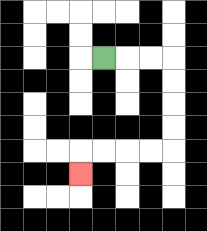{'start': '[4, 2]', 'end': '[3, 7]', 'path_directions': 'R,R,R,D,D,D,D,L,L,L,L,D', 'path_coordinates': '[[4, 2], [5, 2], [6, 2], [7, 2], [7, 3], [7, 4], [7, 5], [7, 6], [6, 6], [5, 6], [4, 6], [3, 6], [3, 7]]'}